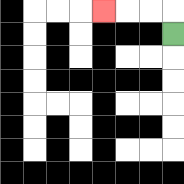{'start': '[7, 1]', 'end': '[4, 0]', 'path_directions': 'U,L,L,L', 'path_coordinates': '[[7, 1], [7, 0], [6, 0], [5, 0], [4, 0]]'}